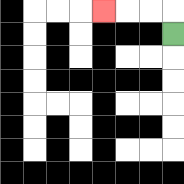{'start': '[7, 1]', 'end': '[4, 0]', 'path_directions': 'U,L,L,L', 'path_coordinates': '[[7, 1], [7, 0], [6, 0], [5, 0], [4, 0]]'}